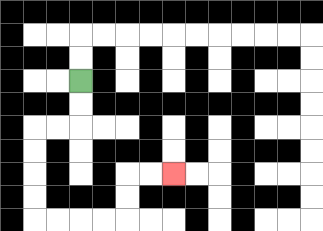{'start': '[3, 3]', 'end': '[7, 7]', 'path_directions': 'D,D,L,L,D,D,D,D,R,R,R,R,U,U,R,R', 'path_coordinates': '[[3, 3], [3, 4], [3, 5], [2, 5], [1, 5], [1, 6], [1, 7], [1, 8], [1, 9], [2, 9], [3, 9], [4, 9], [5, 9], [5, 8], [5, 7], [6, 7], [7, 7]]'}